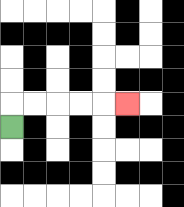{'start': '[0, 5]', 'end': '[5, 4]', 'path_directions': 'U,R,R,R,R,R', 'path_coordinates': '[[0, 5], [0, 4], [1, 4], [2, 4], [3, 4], [4, 4], [5, 4]]'}